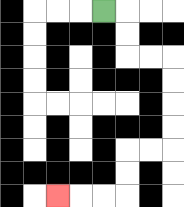{'start': '[4, 0]', 'end': '[2, 8]', 'path_directions': 'R,D,D,R,R,D,D,D,D,L,L,D,D,L,L,L', 'path_coordinates': '[[4, 0], [5, 0], [5, 1], [5, 2], [6, 2], [7, 2], [7, 3], [7, 4], [7, 5], [7, 6], [6, 6], [5, 6], [5, 7], [5, 8], [4, 8], [3, 8], [2, 8]]'}